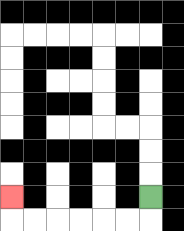{'start': '[6, 8]', 'end': '[0, 8]', 'path_directions': 'D,L,L,L,L,L,L,U', 'path_coordinates': '[[6, 8], [6, 9], [5, 9], [4, 9], [3, 9], [2, 9], [1, 9], [0, 9], [0, 8]]'}